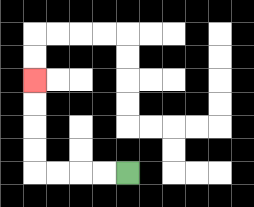{'start': '[5, 7]', 'end': '[1, 3]', 'path_directions': 'L,L,L,L,U,U,U,U', 'path_coordinates': '[[5, 7], [4, 7], [3, 7], [2, 7], [1, 7], [1, 6], [1, 5], [1, 4], [1, 3]]'}